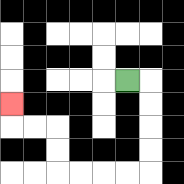{'start': '[5, 3]', 'end': '[0, 4]', 'path_directions': 'R,D,D,D,D,L,L,L,L,U,U,L,L,U', 'path_coordinates': '[[5, 3], [6, 3], [6, 4], [6, 5], [6, 6], [6, 7], [5, 7], [4, 7], [3, 7], [2, 7], [2, 6], [2, 5], [1, 5], [0, 5], [0, 4]]'}